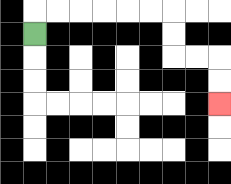{'start': '[1, 1]', 'end': '[9, 4]', 'path_directions': 'U,R,R,R,R,R,R,D,D,R,R,D,D', 'path_coordinates': '[[1, 1], [1, 0], [2, 0], [3, 0], [4, 0], [5, 0], [6, 0], [7, 0], [7, 1], [7, 2], [8, 2], [9, 2], [9, 3], [9, 4]]'}